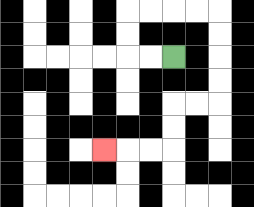{'start': '[7, 2]', 'end': '[4, 6]', 'path_directions': 'L,L,U,U,R,R,R,R,D,D,D,D,L,L,D,D,L,L,L', 'path_coordinates': '[[7, 2], [6, 2], [5, 2], [5, 1], [5, 0], [6, 0], [7, 0], [8, 0], [9, 0], [9, 1], [9, 2], [9, 3], [9, 4], [8, 4], [7, 4], [7, 5], [7, 6], [6, 6], [5, 6], [4, 6]]'}